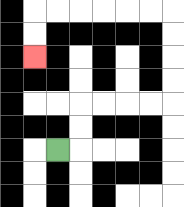{'start': '[2, 6]', 'end': '[1, 2]', 'path_directions': 'R,U,U,R,R,R,R,U,U,U,U,L,L,L,L,L,L,D,D', 'path_coordinates': '[[2, 6], [3, 6], [3, 5], [3, 4], [4, 4], [5, 4], [6, 4], [7, 4], [7, 3], [7, 2], [7, 1], [7, 0], [6, 0], [5, 0], [4, 0], [3, 0], [2, 0], [1, 0], [1, 1], [1, 2]]'}